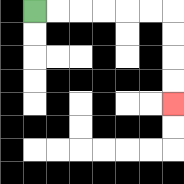{'start': '[1, 0]', 'end': '[7, 4]', 'path_directions': 'R,R,R,R,R,R,D,D,D,D', 'path_coordinates': '[[1, 0], [2, 0], [3, 0], [4, 0], [5, 0], [6, 0], [7, 0], [7, 1], [7, 2], [7, 3], [7, 4]]'}